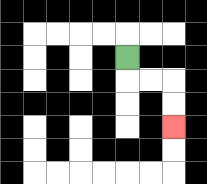{'start': '[5, 2]', 'end': '[7, 5]', 'path_directions': 'D,R,R,D,D', 'path_coordinates': '[[5, 2], [5, 3], [6, 3], [7, 3], [7, 4], [7, 5]]'}